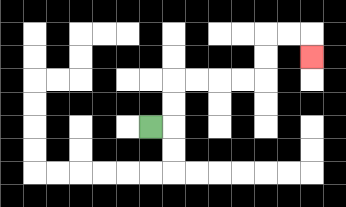{'start': '[6, 5]', 'end': '[13, 2]', 'path_directions': 'R,U,U,R,R,R,R,U,U,R,R,D', 'path_coordinates': '[[6, 5], [7, 5], [7, 4], [7, 3], [8, 3], [9, 3], [10, 3], [11, 3], [11, 2], [11, 1], [12, 1], [13, 1], [13, 2]]'}